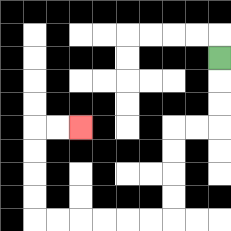{'start': '[9, 2]', 'end': '[3, 5]', 'path_directions': 'D,D,D,L,L,D,D,D,D,L,L,L,L,L,L,U,U,U,U,R,R', 'path_coordinates': '[[9, 2], [9, 3], [9, 4], [9, 5], [8, 5], [7, 5], [7, 6], [7, 7], [7, 8], [7, 9], [6, 9], [5, 9], [4, 9], [3, 9], [2, 9], [1, 9], [1, 8], [1, 7], [1, 6], [1, 5], [2, 5], [3, 5]]'}